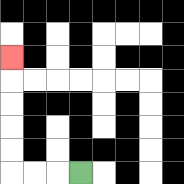{'start': '[3, 7]', 'end': '[0, 2]', 'path_directions': 'L,L,L,U,U,U,U,U', 'path_coordinates': '[[3, 7], [2, 7], [1, 7], [0, 7], [0, 6], [0, 5], [0, 4], [0, 3], [0, 2]]'}